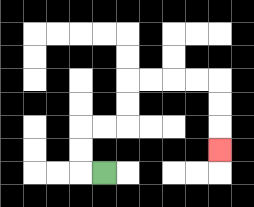{'start': '[4, 7]', 'end': '[9, 6]', 'path_directions': 'L,U,U,R,R,U,U,R,R,R,R,D,D,D', 'path_coordinates': '[[4, 7], [3, 7], [3, 6], [3, 5], [4, 5], [5, 5], [5, 4], [5, 3], [6, 3], [7, 3], [8, 3], [9, 3], [9, 4], [9, 5], [9, 6]]'}